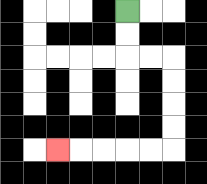{'start': '[5, 0]', 'end': '[2, 6]', 'path_directions': 'D,D,R,R,D,D,D,D,L,L,L,L,L', 'path_coordinates': '[[5, 0], [5, 1], [5, 2], [6, 2], [7, 2], [7, 3], [7, 4], [7, 5], [7, 6], [6, 6], [5, 6], [4, 6], [3, 6], [2, 6]]'}